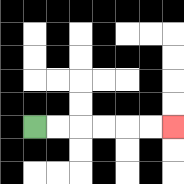{'start': '[1, 5]', 'end': '[7, 5]', 'path_directions': 'R,R,R,R,R,R', 'path_coordinates': '[[1, 5], [2, 5], [3, 5], [4, 5], [5, 5], [6, 5], [7, 5]]'}